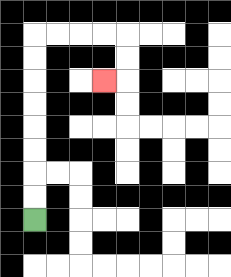{'start': '[1, 9]', 'end': '[4, 3]', 'path_directions': 'U,U,U,U,U,U,U,U,R,R,R,R,D,D,L', 'path_coordinates': '[[1, 9], [1, 8], [1, 7], [1, 6], [1, 5], [1, 4], [1, 3], [1, 2], [1, 1], [2, 1], [3, 1], [4, 1], [5, 1], [5, 2], [5, 3], [4, 3]]'}